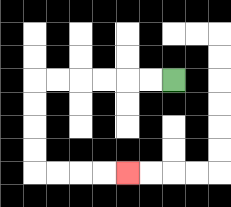{'start': '[7, 3]', 'end': '[5, 7]', 'path_directions': 'L,L,L,L,L,L,D,D,D,D,R,R,R,R', 'path_coordinates': '[[7, 3], [6, 3], [5, 3], [4, 3], [3, 3], [2, 3], [1, 3], [1, 4], [1, 5], [1, 6], [1, 7], [2, 7], [3, 7], [4, 7], [5, 7]]'}